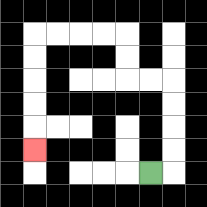{'start': '[6, 7]', 'end': '[1, 6]', 'path_directions': 'R,U,U,U,U,L,L,U,U,L,L,L,L,D,D,D,D,D', 'path_coordinates': '[[6, 7], [7, 7], [7, 6], [7, 5], [7, 4], [7, 3], [6, 3], [5, 3], [5, 2], [5, 1], [4, 1], [3, 1], [2, 1], [1, 1], [1, 2], [1, 3], [1, 4], [1, 5], [1, 6]]'}